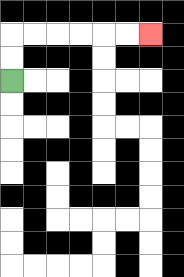{'start': '[0, 3]', 'end': '[6, 1]', 'path_directions': 'U,U,R,R,R,R,R,R', 'path_coordinates': '[[0, 3], [0, 2], [0, 1], [1, 1], [2, 1], [3, 1], [4, 1], [5, 1], [6, 1]]'}